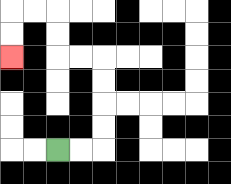{'start': '[2, 6]', 'end': '[0, 2]', 'path_directions': 'R,R,U,U,U,U,L,L,U,U,L,L,D,D', 'path_coordinates': '[[2, 6], [3, 6], [4, 6], [4, 5], [4, 4], [4, 3], [4, 2], [3, 2], [2, 2], [2, 1], [2, 0], [1, 0], [0, 0], [0, 1], [0, 2]]'}